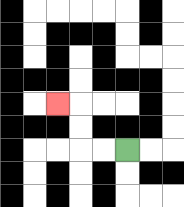{'start': '[5, 6]', 'end': '[2, 4]', 'path_directions': 'L,L,U,U,L', 'path_coordinates': '[[5, 6], [4, 6], [3, 6], [3, 5], [3, 4], [2, 4]]'}